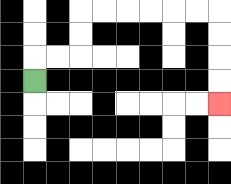{'start': '[1, 3]', 'end': '[9, 4]', 'path_directions': 'U,R,R,U,U,R,R,R,R,R,R,D,D,D,D', 'path_coordinates': '[[1, 3], [1, 2], [2, 2], [3, 2], [3, 1], [3, 0], [4, 0], [5, 0], [6, 0], [7, 0], [8, 0], [9, 0], [9, 1], [9, 2], [9, 3], [9, 4]]'}